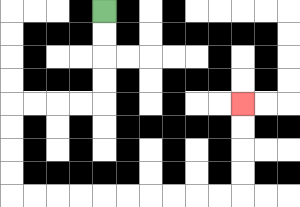{'start': '[4, 0]', 'end': '[10, 4]', 'path_directions': 'D,D,D,D,L,L,L,L,D,D,D,D,R,R,R,R,R,R,R,R,R,R,U,U,U,U', 'path_coordinates': '[[4, 0], [4, 1], [4, 2], [4, 3], [4, 4], [3, 4], [2, 4], [1, 4], [0, 4], [0, 5], [0, 6], [0, 7], [0, 8], [1, 8], [2, 8], [3, 8], [4, 8], [5, 8], [6, 8], [7, 8], [8, 8], [9, 8], [10, 8], [10, 7], [10, 6], [10, 5], [10, 4]]'}